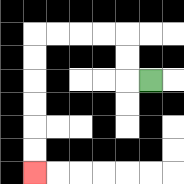{'start': '[6, 3]', 'end': '[1, 7]', 'path_directions': 'L,U,U,L,L,L,L,D,D,D,D,D,D', 'path_coordinates': '[[6, 3], [5, 3], [5, 2], [5, 1], [4, 1], [3, 1], [2, 1], [1, 1], [1, 2], [1, 3], [1, 4], [1, 5], [1, 6], [1, 7]]'}